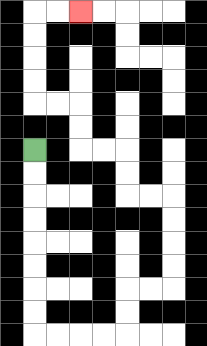{'start': '[1, 6]', 'end': '[3, 0]', 'path_directions': 'D,D,D,D,D,D,D,D,R,R,R,R,U,U,R,R,U,U,U,U,L,L,U,U,L,L,U,U,L,L,U,U,U,U,R,R', 'path_coordinates': '[[1, 6], [1, 7], [1, 8], [1, 9], [1, 10], [1, 11], [1, 12], [1, 13], [1, 14], [2, 14], [3, 14], [4, 14], [5, 14], [5, 13], [5, 12], [6, 12], [7, 12], [7, 11], [7, 10], [7, 9], [7, 8], [6, 8], [5, 8], [5, 7], [5, 6], [4, 6], [3, 6], [3, 5], [3, 4], [2, 4], [1, 4], [1, 3], [1, 2], [1, 1], [1, 0], [2, 0], [3, 0]]'}